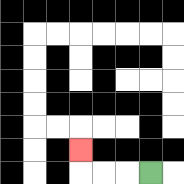{'start': '[6, 7]', 'end': '[3, 6]', 'path_directions': 'L,L,L,U', 'path_coordinates': '[[6, 7], [5, 7], [4, 7], [3, 7], [3, 6]]'}